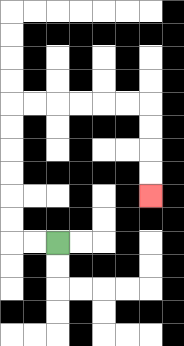{'start': '[2, 10]', 'end': '[6, 8]', 'path_directions': 'L,L,U,U,U,U,U,U,R,R,R,R,R,R,D,D,D,D', 'path_coordinates': '[[2, 10], [1, 10], [0, 10], [0, 9], [0, 8], [0, 7], [0, 6], [0, 5], [0, 4], [1, 4], [2, 4], [3, 4], [4, 4], [5, 4], [6, 4], [6, 5], [6, 6], [6, 7], [6, 8]]'}